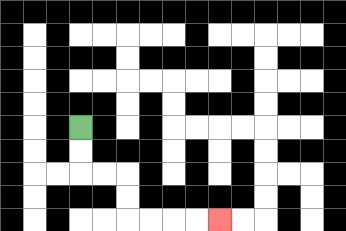{'start': '[3, 5]', 'end': '[9, 9]', 'path_directions': 'D,D,R,R,D,D,R,R,R,R', 'path_coordinates': '[[3, 5], [3, 6], [3, 7], [4, 7], [5, 7], [5, 8], [5, 9], [6, 9], [7, 9], [8, 9], [9, 9]]'}